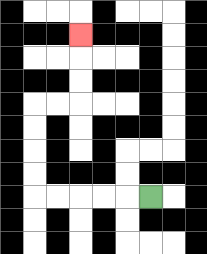{'start': '[6, 8]', 'end': '[3, 1]', 'path_directions': 'L,L,L,L,L,U,U,U,U,R,R,U,U,U', 'path_coordinates': '[[6, 8], [5, 8], [4, 8], [3, 8], [2, 8], [1, 8], [1, 7], [1, 6], [1, 5], [1, 4], [2, 4], [3, 4], [3, 3], [3, 2], [3, 1]]'}